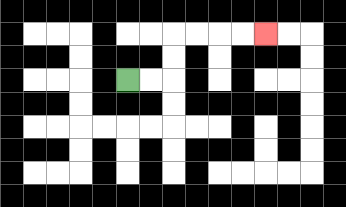{'start': '[5, 3]', 'end': '[11, 1]', 'path_directions': 'R,R,U,U,R,R,R,R', 'path_coordinates': '[[5, 3], [6, 3], [7, 3], [7, 2], [7, 1], [8, 1], [9, 1], [10, 1], [11, 1]]'}